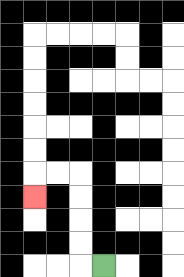{'start': '[4, 11]', 'end': '[1, 8]', 'path_directions': 'L,U,U,U,U,L,L,D', 'path_coordinates': '[[4, 11], [3, 11], [3, 10], [3, 9], [3, 8], [3, 7], [2, 7], [1, 7], [1, 8]]'}